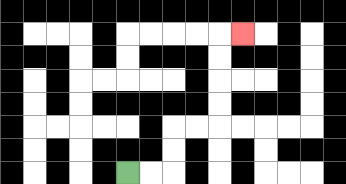{'start': '[5, 7]', 'end': '[10, 1]', 'path_directions': 'R,R,U,U,R,R,U,U,U,U,R', 'path_coordinates': '[[5, 7], [6, 7], [7, 7], [7, 6], [7, 5], [8, 5], [9, 5], [9, 4], [9, 3], [9, 2], [9, 1], [10, 1]]'}